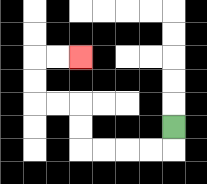{'start': '[7, 5]', 'end': '[3, 2]', 'path_directions': 'D,L,L,L,L,U,U,L,L,U,U,R,R', 'path_coordinates': '[[7, 5], [7, 6], [6, 6], [5, 6], [4, 6], [3, 6], [3, 5], [3, 4], [2, 4], [1, 4], [1, 3], [1, 2], [2, 2], [3, 2]]'}